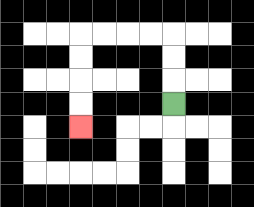{'start': '[7, 4]', 'end': '[3, 5]', 'path_directions': 'U,U,U,L,L,L,L,D,D,D,D', 'path_coordinates': '[[7, 4], [7, 3], [7, 2], [7, 1], [6, 1], [5, 1], [4, 1], [3, 1], [3, 2], [3, 3], [3, 4], [3, 5]]'}